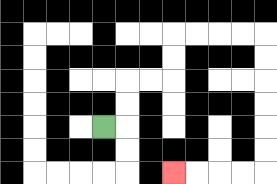{'start': '[4, 5]', 'end': '[7, 7]', 'path_directions': 'R,U,U,R,R,U,U,R,R,R,R,D,D,D,D,D,D,L,L,L,L', 'path_coordinates': '[[4, 5], [5, 5], [5, 4], [5, 3], [6, 3], [7, 3], [7, 2], [7, 1], [8, 1], [9, 1], [10, 1], [11, 1], [11, 2], [11, 3], [11, 4], [11, 5], [11, 6], [11, 7], [10, 7], [9, 7], [8, 7], [7, 7]]'}